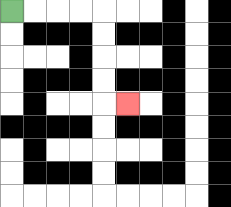{'start': '[0, 0]', 'end': '[5, 4]', 'path_directions': 'R,R,R,R,D,D,D,D,R', 'path_coordinates': '[[0, 0], [1, 0], [2, 0], [3, 0], [4, 0], [4, 1], [4, 2], [4, 3], [4, 4], [5, 4]]'}